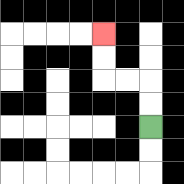{'start': '[6, 5]', 'end': '[4, 1]', 'path_directions': 'U,U,L,L,U,U', 'path_coordinates': '[[6, 5], [6, 4], [6, 3], [5, 3], [4, 3], [4, 2], [4, 1]]'}